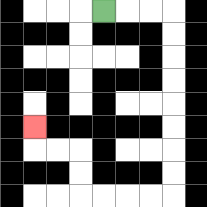{'start': '[4, 0]', 'end': '[1, 5]', 'path_directions': 'R,R,R,D,D,D,D,D,D,D,D,L,L,L,L,U,U,L,L,U', 'path_coordinates': '[[4, 0], [5, 0], [6, 0], [7, 0], [7, 1], [7, 2], [7, 3], [7, 4], [7, 5], [7, 6], [7, 7], [7, 8], [6, 8], [5, 8], [4, 8], [3, 8], [3, 7], [3, 6], [2, 6], [1, 6], [1, 5]]'}